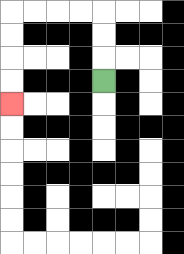{'start': '[4, 3]', 'end': '[0, 4]', 'path_directions': 'U,U,U,L,L,L,L,D,D,D,D', 'path_coordinates': '[[4, 3], [4, 2], [4, 1], [4, 0], [3, 0], [2, 0], [1, 0], [0, 0], [0, 1], [0, 2], [0, 3], [0, 4]]'}